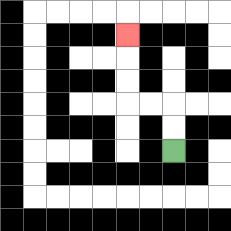{'start': '[7, 6]', 'end': '[5, 1]', 'path_directions': 'U,U,L,L,U,U,U', 'path_coordinates': '[[7, 6], [7, 5], [7, 4], [6, 4], [5, 4], [5, 3], [5, 2], [5, 1]]'}